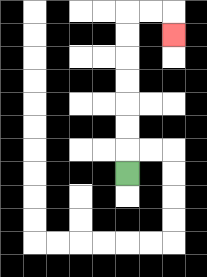{'start': '[5, 7]', 'end': '[7, 1]', 'path_directions': 'U,U,U,U,U,U,U,R,R,D', 'path_coordinates': '[[5, 7], [5, 6], [5, 5], [5, 4], [5, 3], [5, 2], [5, 1], [5, 0], [6, 0], [7, 0], [7, 1]]'}